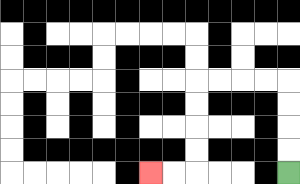{'start': '[12, 7]', 'end': '[6, 7]', 'path_directions': 'U,U,U,U,L,L,L,L,D,D,D,D,L,L', 'path_coordinates': '[[12, 7], [12, 6], [12, 5], [12, 4], [12, 3], [11, 3], [10, 3], [9, 3], [8, 3], [8, 4], [8, 5], [8, 6], [8, 7], [7, 7], [6, 7]]'}